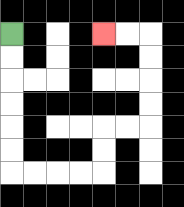{'start': '[0, 1]', 'end': '[4, 1]', 'path_directions': 'D,D,D,D,D,D,R,R,R,R,U,U,R,R,U,U,U,U,L,L', 'path_coordinates': '[[0, 1], [0, 2], [0, 3], [0, 4], [0, 5], [0, 6], [0, 7], [1, 7], [2, 7], [3, 7], [4, 7], [4, 6], [4, 5], [5, 5], [6, 5], [6, 4], [6, 3], [6, 2], [6, 1], [5, 1], [4, 1]]'}